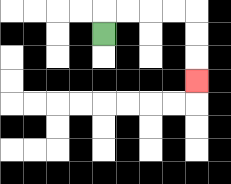{'start': '[4, 1]', 'end': '[8, 3]', 'path_directions': 'U,R,R,R,R,D,D,D', 'path_coordinates': '[[4, 1], [4, 0], [5, 0], [6, 0], [7, 0], [8, 0], [8, 1], [8, 2], [8, 3]]'}